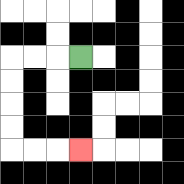{'start': '[3, 2]', 'end': '[3, 6]', 'path_directions': 'L,L,L,D,D,D,D,R,R,R', 'path_coordinates': '[[3, 2], [2, 2], [1, 2], [0, 2], [0, 3], [0, 4], [0, 5], [0, 6], [1, 6], [2, 6], [3, 6]]'}